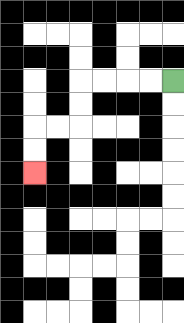{'start': '[7, 3]', 'end': '[1, 7]', 'path_directions': 'L,L,L,L,D,D,L,L,D,D', 'path_coordinates': '[[7, 3], [6, 3], [5, 3], [4, 3], [3, 3], [3, 4], [3, 5], [2, 5], [1, 5], [1, 6], [1, 7]]'}